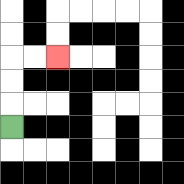{'start': '[0, 5]', 'end': '[2, 2]', 'path_directions': 'U,U,U,R,R', 'path_coordinates': '[[0, 5], [0, 4], [0, 3], [0, 2], [1, 2], [2, 2]]'}